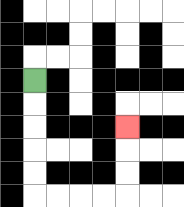{'start': '[1, 3]', 'end': '[5, 5]', 'path_directions': 'D,D,D,D,D,R,R,R,R,U,U,U', 'path_coordinates': '[[1, 3], [1, 4], [1, 5], [1, 6], [1, 7], [1, 8], [2, 8], [3, 8], [4, 8], [5, 8], [5, 7], [5, 6], [5, 5]]'}